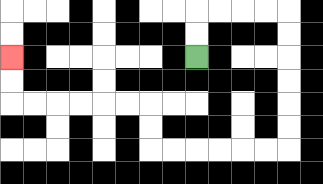{'start': '[8, 2]', 'end': '[0, 2]', 'path_directions': 'U,U,R,R,R,R,D,D,D,D,D,D,L,L,L,L,L,L,U,U,L,L,L,L,L,L,U,U', 'path_coordinates': '[[8, 2], [8, 1], [8, 0], [9, 0], [10, 0], [11, 0], [12, 0], [12, 1], [12, 2], [12, 3], [12, 4], [12, 5], [12, 6], [11, 6], [10, 6], [9, 6], [8, 6], [7, 6], [6, 6], [6, 5], [6, 4], [5, 4], [4, 4], [3, 4], [2, 4], [1, 4], [0, 4], [0, 3], [0, 2]]'}